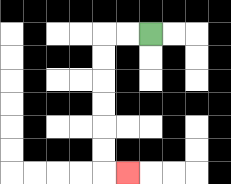{'start': '[6, 1]', 'end': '[5, 7]', 'path_directions': 'L,L,D,D,D,D,D,D,R', 'path_coordinates': '[[6, 1], [5, 1], [4, 1], [4, 2], [4, 3], [4, 4], [4, 5], [4, 6], [4, 7], [5, 7]]'}